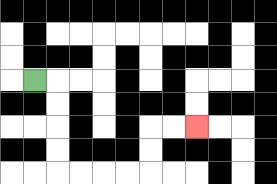{'start': '[1, 3]', 'end': '[8, 5]', 'path_directions': 'R,D,D,D,D,R,R,R,R,U,U,R,R', 'path_coordinates': '[[1, 3], [2, 3], [2, 4], [2, 5], [2, 6], [2, 7], [3, 7], [4, 7], [5, 7], [6, 7], [6, 6], [6, 5], [7, 5], [8, 5]]'}